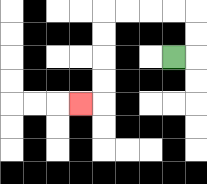{'start': '[7, 2]', 'end': '[3, 4]', 'path_directions': 'R,U,U,L,L,L,L,D,D,D,D,L', 'path_coordinates': '[[7, 2], [8, 2], [8, 1], [8, 0], [7, 0], [6, 0], [5, 0], [4, 0], [4, 1], [4, 2], [4, 3], [4, 4], [3, 4]]'}